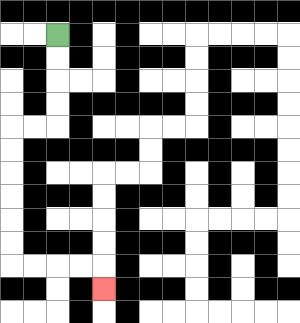{'start': '[2, 1]', 'end': '[4, 12]', 'path_directions': 'D,D,D,D,L,L,D,D,D,D,D,D,R,R,R,R,D', 'path_coordinates': '[[2, 1], [2, 2], [2, 3], [2, 4], [2, 5], [1, 5], [0, 5], [0, 6], [0, 7], [0, 8], [0, 9], [0, 10], [0, 11], [1, 11], [2, 11], [3, 11], [4, 11], [4, 12]]'}